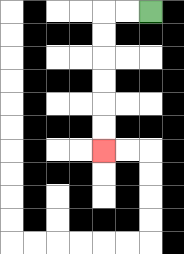{'start': '[6, 0]', 'end': '[4, 6]', 'path_directions': 'L,L,D,D,D,D,D,D', 'path_coordinates': '[[6, 0], [5, 0], [4, 0], [4, 1], [4, 2], [4, 3], [4, 4], [4, 5], [4, 6]]'}